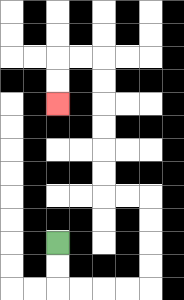{'start': '[2, 10]', 'end': '[2, 4]', 'path_directions': 'D,D,R,R,R,R,U,U,U,U,L,L,U,U,U,U,U,U,L,L,D,D', 'path_coordinates': '[[2, 10], [2, 11], [2, 12], [3, 12], [4, 12], [5, 12], [6, 12], [6, 11], [6, 10], [6, 9], [6, 8], [5, 8], [4, 8], [4, 7], [4, 6], [4, 5], [4, 4], [4, 3], [4, 2], [3, 2], [2, 2], [2, 3], [2, 4]]'}